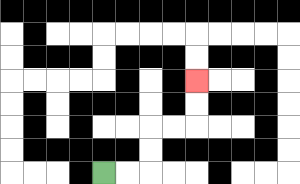{'start': '[4, 7]', 'end': '[8, 3]', 'path_directions': 'R,R,U,U,R,R,U,U', 'path_coordinates': '[[4, 7], [5, 7], [6, 7], [6, 6], [6, 5], [7, 5], [8, 5], [8, 4], [8, 3]]'}